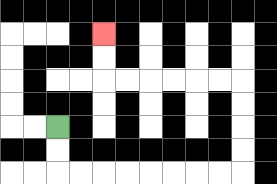{'start': '[2, 5]', 'end': '[4, 1]', 'path_directions': 'D,D,R,R,R,R,R,R,R,R,U,U,U,U,L,L,L,L,L,L,U,U', 'path_coordinates': '[[2, 5], [2, 6], [2, 7], [3, 7], [4, 7], [5, 7], [6, 7], [7, 7], [8, 7], [9, 7], [10, 7], [10, 6], [10, 5], [10, 4], [10, 3], [9, 3], [8, 3], [7, 3], [6, 3], [5, 3], [4, 3], [4, 2], [4, 1]]'}